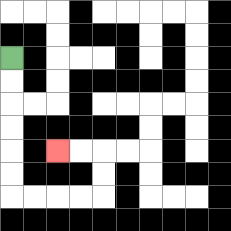{'start': '[0, 2]', 'end': '[2, 6]', 'path_directions': 'D,D,D,D,D,D,R,R,R,R,U,U,L,L', 'path_coordinates': '[[0, 2], [0, 3], [0, 4], [0, 5], [0, 6], [0, 7], [0, 8], [1, 8], [2, 8], [3, 8], [4, 8], [4, 7], [4, 6], [3, 6], [2, 6]]'}